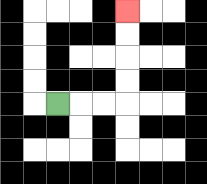{'start': '[2, 4]', 'end': '[5, 0]', 'path_directions': 'R,R,R,U,U,U,U', 'path_coordinates': '[[2, 4], [3, 4], [4, 4], [5, 4], [5, 3], [5, 2], [5, 1], [5, 0]]'}